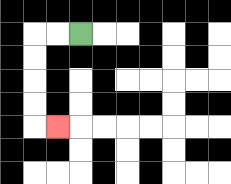{'start': '[3, 1]', 'end': '[2, 5]', 'path_directions': 'L,L,D,D,D,D,R', 'path_coordinates': '[[3, 1], [2, 1], [1, 1], [1, 2], [1, 3], [1, 4], [1, 5], [2, 5]]'}